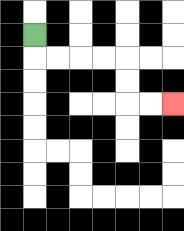{'start': '[1, 1]', 'end': '[7, 4]', 'path_directions': 'D,R,R,R,R,D,D,R,R', 'path_coordinates': '[[1, 1], [1, 2], [2, 2], [3, 2], [4, 2], [5, 2], [5, 3], [5, 4], [6, 4], [7, 4]]'}